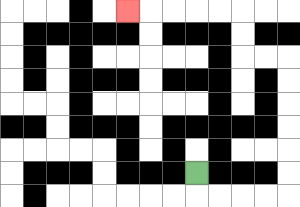{'start': '[8, 7]', 'end': '[5, 0]', 'path_directions': 'D,R,R,R,R,U,U,U,U,U,U,L,L,U,U,L,L,L,L,L', 'path_coordinates': '[[8, 7], [8, 8], [9, 8], [10, 8], [11, 8], [12, 8], [12, 7], [12, 6], [12, 5], [12, 4], [12, 3], [12, 2], [11, 2], [10, 2], [10, 1], [10, 0], [9, 0], [8, 0], [7, 0], [6, 0], [5, 0]]'}